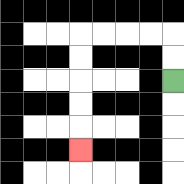{'start': '[7, 3]', 'end': '[3, 6]', 'path_directions': 'U,U,L,L,L,L,D,D,D,D,D', 'path_coordinates': '[[7, 3], [7, 2], [7, 1], [6, 1], [5, 1], [4, 1], [3, 1], [3, 2], [3, 3], [3, 4], [3, 5], [3, 6]]'}